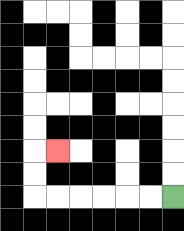{'start': '[7, 8]', 'end': '[2, 6]', 'path_directions': 'L,L,L,L,L,L,U,U,R', 'path_coordinates': '[[7, 8], [6, 8], [5, 8], [4, 8], [3, 8], [2, 8], [1, 8], [1, 7], [1, 6], [2, 6]]'}